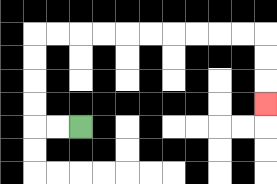{'start': '[3, 5]', 'end': '[11, 4]', 'path_directions': 'L,L,U,U,U,U,R,R,R,R,R,R,R,R,R,R,D,D,D', 'path_coordinates': '[[3, 5], [2, 5], [1, 5], [1, 4], [1, 3], [1, 2], [1, 1], [2, 1], [3, 1], [4, 1], [5, 1], [6, 1], [7, 1], [8, 1], [9, 1], [10, 1], [11, 1], [11, 2], [11, 3], [11, 4]]'}